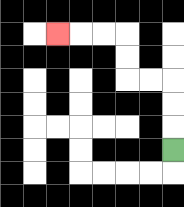{'start': '[7, 6]', 'end': '[2, 1]', 'path_directions': 'U,U,U,L,L,U,U,L,L,L', 'path_coordinates': '[[7, 6], [7, 5], [7, 4], [7, 3], [6, 3], [5, 3], [5, 2], [5, 1], [4, 1], [3, 1], [2, 1]]'}